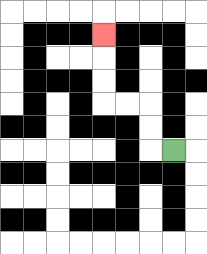{'start': '[7, 6]', 'end': '[4, 1]', 'path_directions': 'L,U,U,L,L,U,U,U', 'path_coordinates': '[[7, 6], [6, 6], [6, 5], [6, 4], [5, 4], [4, 4], [4, 3], [4, 2], [4, 1]]'}